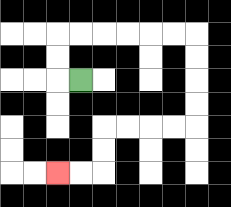{'start': '[3, 3]', 'end': '[2, 7]', 'path_directions': 'L,U,U,R,R,R,R,R,R,D,D,D,D,L,L,L,L,D,D,L,L', 'path_coordinates': '[[3, 3], [2, 3], [2, 2], [2, 1], [3, 1], [4, 1], [5, 1], [6, 1], [7, 1], [8, 1], [8, 2], [8, 3], [8, 4], [8, 5], [7, 5], [6, 5], [5, 5], [4, 5], [4, 6], [4, 7], [3, 7], [2, 7]]'}